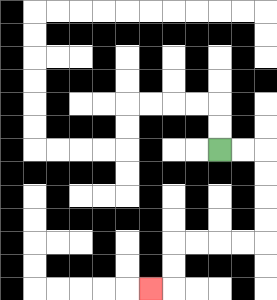{'start': '[9, 6]', 'end': '[6, 12]', 'path_directions': 'R,R,D,D,D,D,L,L,L,L,D,D,L', 'path_coordinates': '[[9, 6], [10, 6], [11, 6], [11, 7], [11, 8], [11, 9], [11, 10], [10, 10], [9, 10], [8, 10], [7, 10], [7, 11], [7, 12], [6, 12]]'}